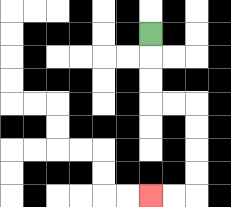{'start': '[6, 1]', 'end': '[6, 8]', 'path_directions': 'D,D,D,R,R,D,D,D,D,L,L', 'path_coordinates': '[[6, 1], [6, 2], [6, 3], [6, 4], [7, 4], [8, 4], [8, 5], [8, 6], [8, 7], [8, 8], [7, 8], [6, 8]]'}